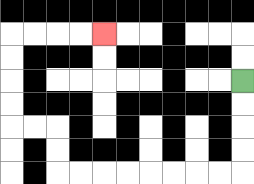{'start': '[10, 3]', 'end': '[4, 1]', 'path_directions': 'D,D,D,D,L,L,L,L,L,L,L,L,U,U,L,L,U,U,U,U,R,R,R,R', 'path_coordinates': '[[10, 3], [10, 4], [10, 5], [10, 6], [10, 7], [9, 7], [8, 7], [7, 7], [6, 7], [5, 7], [4, 7], [3, 7], [2, 7], [2, 6], [2, 5], [1, 5], [0, 5], [0, 4], [0, 3], [0, 2], [0, 1], [1, 1], [2, 1], [3, 1], [4, 1]]'}